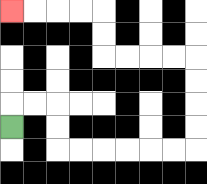{'start': '[0, 5]', 'end': '[0, 0]', 'path_directions': 'U,R,R,D,D,R,R,R,R,R,R,U,U,U,U,L,L,L,L,U,U,L,L,L,L', 'path_coordinates': '[[0, 5], [0, 4], [1, 4], [2, 4], [2, 5], [2, 6], [3, 6], [4, 6], [5, 6], [6, 6], [7, 6], [8, 6], [8, 5], [8, 4], [8, 3], [8, 2], [7, 2], [6, 2], [5, 2], [4, 2], [4, 1], [4, 0], [3, 0], [2, 0], [1, 0], [0, 0]]'}